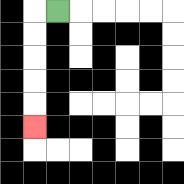{'start': '[2, 0]', 'end': '[1, 5]', 'path_directions': 'L,D,D,D,D,D', 'path_coordinates': '[[2, 0], [1, 0], [1, 1], [1, 2], [1, 3], [1, 4], [1, 5]]'}